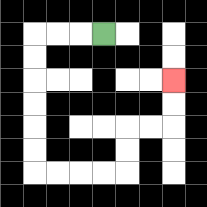{'start': '[4, 1]', 'end': '[7, 3]', 'path_directions': 'L,L,L,D,D,D,D,D,D,R,R,R,R,U,U,R,R,U,U', 'path_coordinates': '[[4, 1], [3, 1], [2, 1], [1, 1], [1, 2], [1, 3], [1, 4], [1, 5], [1, 6], [1, 7], [2, 7], [3, 7], [4, 7], [5, 7], [5, 6], [5, 5], [6, 5], [7, 5], [7, 4], [7, 3]]'}